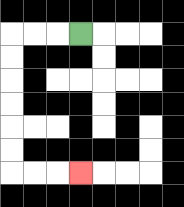{'start': '[3, 1]', 'end': '[3, 7]', 'path_directions': 'L,L,L,D,D,D,D,D,D,R,R,R', 'path_coordinates': '[[3, 1], [2, 1], [1, 1], [0, 1], [0, 2], [0, 3], [0, 4], [0, 5], [0, 6], [0, 7], [1, 7], [2, 7], [3, 7]]'}